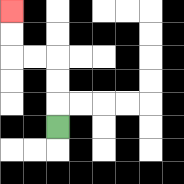{'start': '[2, 5]', 'end': '[0, 0]', 'path_directions': 'U,U,U,L,L,U,U', 'path_coordinates': '[[2, 5], [2, 4], [2, 3], [2, 2], [1, 2], [0, 2], [0, 1], [0, 0]]'}